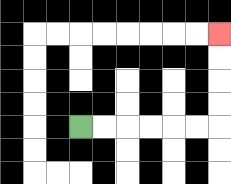{'start': '[3, 5]', 'end': '[9, 1]', 'path_directions': 'R,R,R,R,R,R,U,U,U,U', 'path_coordinates': '[[3, 5], [4, 5], [5, 5], [6, 5], [7, 5], [8, 5], [9, 5], [9, 4], [9, 3], [9, 2], [9, 1]]'}